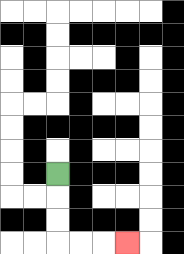{'start': '[2, 7]', 'end': '[5, 10]', 'path_directions': 'D,D,D,R,R,R', 'path_coordinates': '[[2, 7], [2, 8], [2, 9], [2, 10], [3, 10], [4, 10], [5, 10]]'}